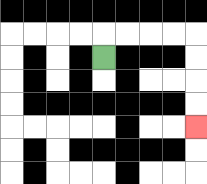{'start': '[4, 2]', 'end': '[8, 5]', 'path_directions': 'U,R,R,R,R,D,D,D,D', 'path_coordinates': '[[4, 2], [4, 1], [5, 1], [6, 1], [7, 1], [8, 1], [8, 2], [8, 3], [8, 4], [8, 5]]'}